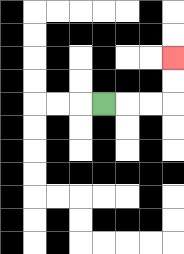{'start': '[4, 4]', 'end': '[7, 2]', 'path_directions': 'R,R,R,U,U', 'path_coordinates': '[[4, 4], [5, 4], [6, 4], [7, 4], [7, 3], [7, 2]]'}